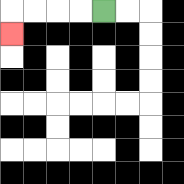{'start': '[4, 0]', 'end': '[0, 1]', 'path_directions': 'L,L,L,L,D', 'path_coordinates': '[[4, 0], [3, 0], [2, 0], [1, 0], [0, 0], [0, 1]]'}